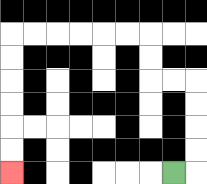{'start': '[7, 7]', 'end': '[0, 7]', 'path_directions': 'R,U,U,U,U,L,L,U,U,L,L,L,L,L,L,D,D,D,D,D,D', 'path_coordinates': '[[7, 7], [8, 7], [8, 6], [8, 5], [8, 4], [8, 3], [7, 3], [6, 3], [6, 2], [6, 1], [5, 1], [4, 1], [3, 1], [2, 1], [1, 1], [0, 1], [0, 2], [0, 3], [0, 4], [0, 5], [0, 6], [0, 7]]'}